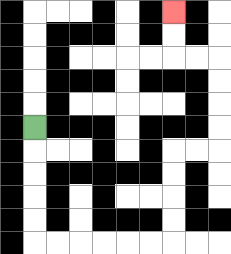{'start': '[1, 5]', 'end': '[7, 0]', 'path_directions': 'D,D,D,D,D,R,R,R,R,R,R,U,U,U,U,R,R,U,U,U,U,L,L,U,U', 'path_coordinates': '[[1, 5], [1, 6], [1, 7], [1, 8], [1, 9], [1, 10], [2, 10], [3, 10], [4, 10], [5, 10], [6, 10], [7, 10], [7, 9], [7, 8], [7, 7], [7, 6], [8, 6], [9, 6], [9, 5], [9, 4], [9, 3], [9, 2], [8, 2], [7, 2], [7, 1], [7, 0]]'}